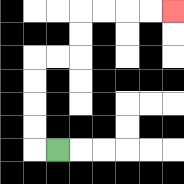{'start': '[2, 6]', 'end': '[7, 0]', 'path_directions': 'L,U,U,U,U,R,R,U,U,R,R,R,R', 'path_coordinates': '[[2, 6], [1, 6], [1, 5], [1, 4], [1, 3], [1, 2], [2, 2], [3, 2], [3, 1], [3, 0], [4, 0], [5, 0], [6, 0], [7, 0]]'}